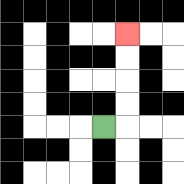{'start': '[4, 5]', 'end': '[5, 1]', 'path_directions': 'R,U,U,U,U', 'path_coordinates': '[[4, 5], [5, 5], [5, 4], [5, 3], [5, 2], [5, 1]]'}